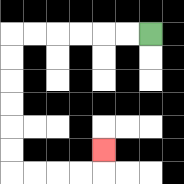{'start': '[6, 1]', 'end': '[4, 6]', 'path_directions': 'L,L,L,L,L,L,D,D,D,D,D,D,R,R,R,R,U', 'path_coordinates': '[[6, 1], [5, 1], [4, 1], [3, 1], [2, 1], [1, 1], [0, 1], [0, 2], [0, 3], [0, 4], [0, 5], [0, 6], [0, 7], [1, 7], [2, 7], [3, 7], [4, 7], [4, 6]]'}